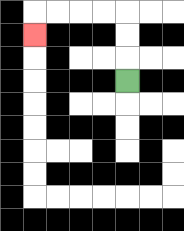{'start': '[5, 3]', 'end': '[1, 1]', 'path_directions': 'U,U,U,L,L,L,L,D', 'path_coordinates': '[[5, 3], [5, 2], [5, 1], [5, 0], [4, 0], [3, 0], [2, 0], [1, 0], [1, 1]]'}